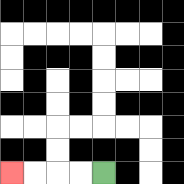{'start': '[4, 7]', 'end': '[0, 7]', 'path_directions': 'L,L,L,L', 'path_coordinates': '[[4, 7], [3, 7], [2, 7], [1, 7], [0, 7]]'}